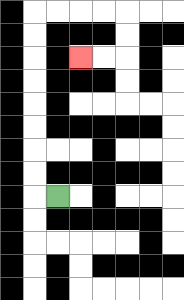{'start': '[2, 8]', 'end': '[3, 2]', 'path_directions': 'L,U,U,U,U,U,U,U,U,R,R,R,R,D,D,L,L', 'path_coordinates': '[[2, 8], [1, 8], [1, 7], [1, 6], [1, 5], [1, 4], [1, 3], [1, 2], [1, 1], [1, 0], [2, 0], [3, 0], [4, 0], [5, 0], [5, 1], [5, 2], [4, 2], [3, 2]]'}